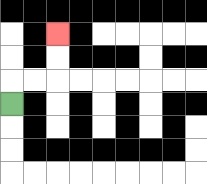{'start': '[0, 4]', 'end': '[2, 1]', 'path_directions': 'U,R,R,U,U', 'path_coordinates': '[[0, 4], [0, 3], [1, 3], [2, 3], [2, 2], [2, 1]]'}